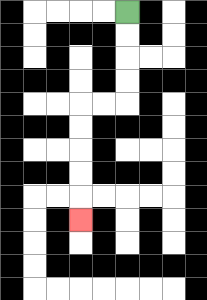{'start': '[5, 0]', 'end': '[3, 9]', 'path_directions': 'D,D,D,D,L,L,D,D,D,D,D', 'path_coordinates': '[[5, 0], [5, 1], [5, 2], [5, 3], [5, 4], [4, 4], [3, 4], [3, 5], [3, 6], [3, 7], [3, 8], [3, 9]]'}